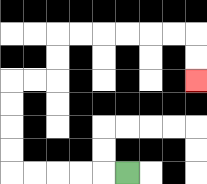{'start': '[5, 7]', 'end': '[8, 3]', 'path_directions': 'L,L,L,L,L,U,U,U,U,R,R,U,U,R,R,R,R,R,R,D,D', 'path_coordinates': '[[5, 7], [4, 7], [3, 7], [2, 7], [1, 7], [0, 7], [0, 6], [0, 5], [0, 4], [0, 3], [1, 3], [2, 3], [2, 2], [2, 1], [3, 1], [4, 1], [5, 1], [6, 1], [7, 1], [8, 1], [8, 2], [8, 3]]'}